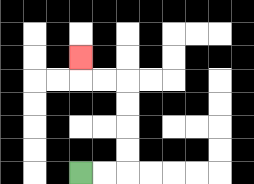{'start': '[3, 7]', 'end': '[3, 2]', 'path_directions': 'R,R,U,U,U,U,L,L,U', 'path_coordinates': '[[3, 7], [4, 7], [5, 7], [5, 6], [5, 5], [5, 4], [5, 3], [4, 3], [3, 3], [3, 2]]'}